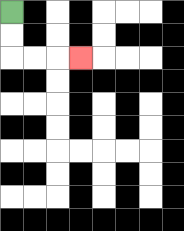{'start': '[0, 0]', 'end': '[3, 2]', 'path_directions': 'D,D,R,R,R', 'path_coordinates': '[[0, 0], [0, 1], [0, 2], [1, 2], [2, 2], [3, 2]]'}